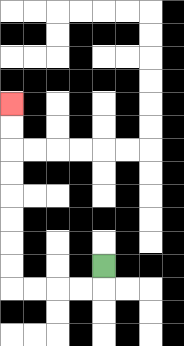{'start': '[4, 11]', 'end': '[0, 4]', 'path_directions': 'D,L,L,L,L,U,U,U,U,U,U,U,U', 'path_coordinates': '[[4, 11], [4, 12], [3, 12], [2, 12], [1, 12], [0, 12], [0, 11], [0, 10], [0, 9], [0, 8], [0, 7], [0, 6], [0, 5], [0, 4]]'}